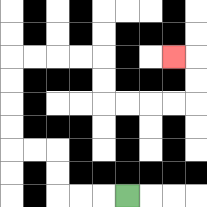{'start': '[5, 8]', 'end': '[7, 2]', 'path_directions': 'L,L,L,U,U,L,L,U,U,U,U,R,R,R,R,D,D,R,R,R,R,U,U,L', 'path_coordinates': '[[5, 8], [4, 8], [3, 8], [2, 8], [2, 7], [2, 6], [1, 6], [0, 6], [0, 5], [0, 4], [0, 3], [0, 2], [1, 2], [2, 2], [3, 2], [4, 2], [4, 3], [4, 4], [5, 4], [6, 4], [7, 4], [8, 4], [8, 3], [8, 2], [7, 2]]'}